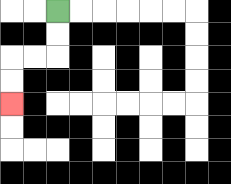{'start': '[2, 0]', 'end': '[0, 4]', 'path_directions': 'D,D,L,L,D,D', 'path_coordinates': '[[2, 0], [2, 1], [2, 2], [1, 2], [0, 2], [0, 3], [0, 4]]'}